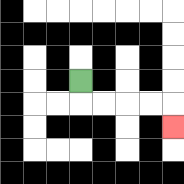{'start': '[3, 3]', 'end': '[7, 5]', 'path_directions': 'D,R,R,R,R,D', 'path_coordinates': '[[3, 3], [3, 4], [4, 4], [5, 4], [6, 4], [7, 4], [7, 5]]'}